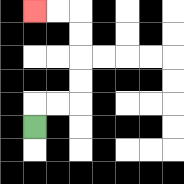{'start': '[1, 5]', 'end': '[1, 0]', 'path_directions': 'U,R,R,U,U,U,U,L,L', 'path_coordinates': '[[1, 5], [1, 4], [2, 4], [3, 4], [3, 3], [3, 2], [3, 1], [3, 0], [2, 0], [1, 0]]'}